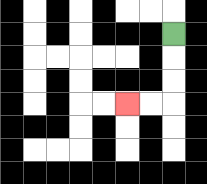{'start': '[7, 1]', 'end': '[5, 4]', 'path_directions': 'D,D,D,L,L', 'path_coordinates': '[[7, 1], [7, 2], [7, 3], [7, 4], [6, 4], [5, 4]]'}